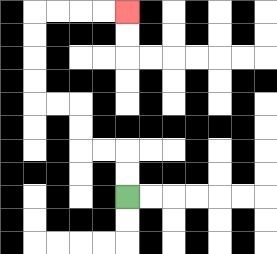{'start': '[5, 8]', 'end': '[5, 0]', 'path_directions': 'U,U,L,L,U,U,L,L,U,U,U,U,R,R,R,R', 'path_coordinates': '[[5, 8], [5, 7], [5, 6], [4, 6], [3, 6], [3, 5], [3, 4], [2, 4], [1, 4], [1, 3], [1, 2], [1, 1], [1, 0], [2, 0], [3, 0], [4, 0], [5, 0]]'}